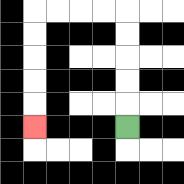{'start': '[5, 5]', 'end': '[1, 5]', 'path_directions': 'U,U,U,U,U,L,L,L,L,D,D,D,D,D', 'path_coordinates': '[[5, 5], [5, 4], [5, 3], [5, 2], [5, 1], [5, 0], [4, 0], [3, 0], [2, 0], [1, 0], [1, 1], [1, 2], [1, 3], [1, 4], [1, 5]]'}